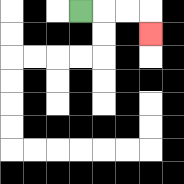{'start': '[3, 0]', 'end': '[6, 1]', 'path_directions': 'R,R,R,D', 'path_coordinates': '[[3, 0], [4, 0], [5, 0], [6, 0], [6, 1]]'}